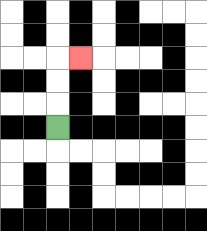{'start': '[2, 5]', 'end': '[3, 2]', 'path_directions': 'U,U,U,R', 'path_coordinates': '[[2, 5], [2, 4], [2, 3], [2, 2], [3, 2]]'}